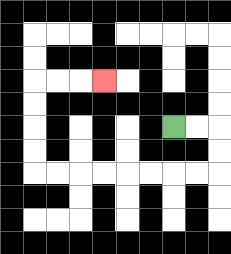{'start': '[7, 5]', 'end': '[4, 3]', 'path_directions': 'R,R,D,D,L,L,L,L,L,L,L,L,U,U,U,U,R,R,R', 'path_coordinates': '[[7, 5], [8, 5], [9, 5], [9, 6], [9, 7], [8, 7], [7, 7], [6, 7], [5, 7], [4, 7], [3, 7], [2, 7], [1, 7], [1, 6], [1, 5], [1, 4], [1, 3], [2, 3], [3, 3], [4, 3]]'}